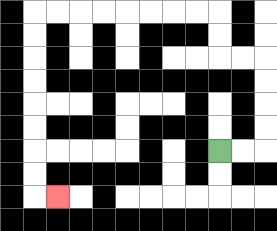{'start': '[9, 6]', 'end': '[2, 8]', 'path_directions': 'R,R,U,U,U,U,L,L,U,U,L,L,L,L,L,L,L,L,D,D,D,D,D,D,D,D,R', 'path_coordinates': '[[9, 6], [10, 6], [11, 6], [11, 5], [11, 4], [11, 3], [11, 2], [10, 2], [9, 2], [9, 1], [9, 0], [8, 0], [7, 0], [6, 0], [5, 0], [4, 0], [3, 0], [2, 0], [1, 0], [1, 1], [1, 2], [1, 3], [1, 4], [1, 5], [1, 6], [1, 7], [1, 8], [2, 8]]'}